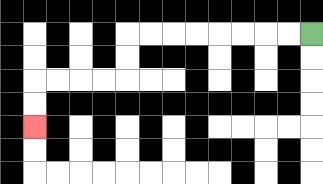{'start': '[13, 1]', 'end': '[1, 5]', 'path_directions': 'L,L,L,L,L,L,L,L,D,D,L,L,L,L,D,D', 'path_coordinates': '[[13, 1], [12, 1], [11, 1], [10, 1], [9, 1], [8, 1], [7, 1], [6, 1], [5, 1], [5, 2], [5, 3], [4, 3], [3, 3], [2, 3], [1, 3], [1, 4], [1, 5]]'}